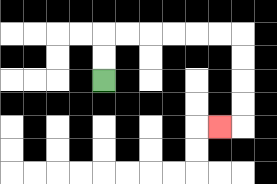{'start': '[4, 3]', 'end': '[9, 5]', 'path_directions': 'U,U,R,R,R,R,R,R,D,D,D,D,L', 'path_coordinates': '[[4, 3], [4, 2], [4, 1], [5, 1], [6, 1], [7, 1], [8, 1], [9, 1], [10, 1], [10, 2], [10, 3], [10, 4], [10, 5], [9, 5]]'}